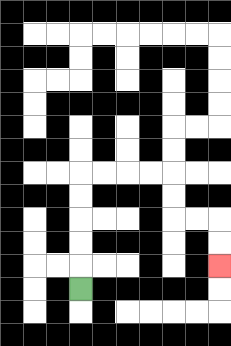{'start': '[3, 12]', 'end': '[9, 11]', 'path_directions': 'U,U,U,U,U,R,R,R,R,D,D,R,R,D,D', 'path_coordinates': '[[3, 12], [3, 11], [3, 10], [3, 9], [3, 8], [3, 7], [4, 7], [5, 7], [6, 7], [7, 7], [7, 8], [7, 9], [8, 9], [9, 9], [9, 10], [9, 11]]'}